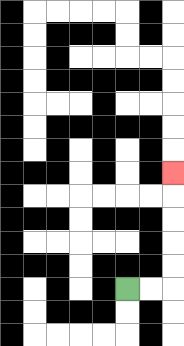{'start': '[5, 12]', 'end': '[7, 7]', 'path_directions': 'R,R,U,U,U,U,U', 'path_coordinates': '[[5, 12], [6, 12], [7, 12], [7, 11], [7, 10], [7, 9], [7, 8], [7, 7]]'}